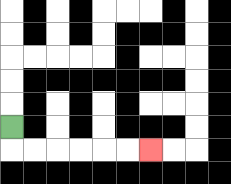{'start': '[0, 5]', 'end': '[6, 6]', 'path_directions': 'D,R,R,R,R,R,R', 'path_coordinates': '[[0, 5], [0, 6], [1, 6], [2, 6], [3, 6], [4, 6], [5, 6], [6, 6]]'}